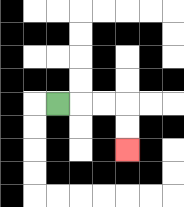{'start': '[2, 4]', 'end': '[5, 6]', 'path_directions': 'R,R,R,D,D', 'path_coordinates': '[[2, 4], [3, 4], [4, 4], [5, 4], [5, 5], [5, 6]]'}